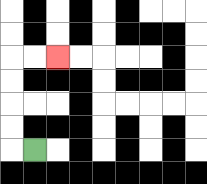{'start': '[1, 6]', 'end': '[2, 2]', 'path_directions': 'L,U,U,U,U,R,R', 'path_coordinates': '[[1, 6], [0, 6], [0, 5], [0, 4], [0, 3], [0, 2], [1, 2], [2, 2]]'}